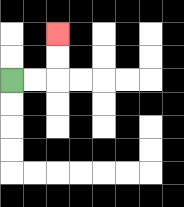{'start': '[0, 3]', 'end': '[2, 1]', 'path_directions': 'R,R,U,U', 'path_coordinates': '[[0, 3], [1, 3], [2, 3], [2, 2], [2, 1]]'}